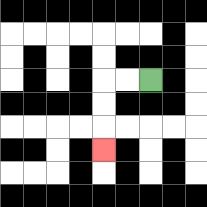{'start': '[6, 3]', 'end': '[4, 6]', 'path_directions': 'L,L,D,D,D', 'path_coordinates': '[[6, 3], [5, 3], [4, 3], [4, 4], [4, 5], [4, 6]]'}